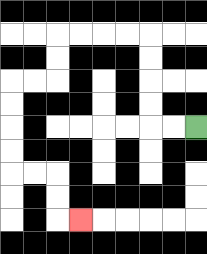{'start': '[8, 5]', 'end': '[3, 9]', 'path_directions': 'L,L,U,U,U,U,L,L,L,L,D,D,L,L,D,D,D,D,R,R,D,D,R', 'path_coordinates': '[[8, 5], [7, 5], [6, 5], [6, 4], [6, 3], [6, 2], [6, 1], [5, 1], [4, 1], [3, 1], [2, 1], [2, 2], [2, 3], [1, 3], [0, 3], [0, 4], [0, 5], [0, 6], [0, 7], [1, 7], [2, 7], [2, 8], [2, 9], [3, 9]]'}